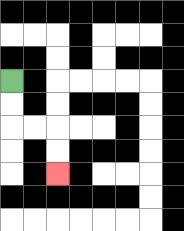{'start': '[0, 3]', 'end': '[2, 7]', 'path_directions': 'D,D,R,R,D,D', 'path_coordinates': '[[0, 3], [0, 4], [0, 5], [1, 5], [2, 5], [2, 6], [2, 7]]'}